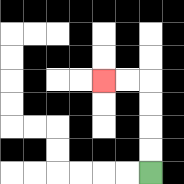{'start': '[6, 7]', 'end': '[4, 3]', 'path_directions': 'U,U,U,U,L,L', 'path_coordinates': '[[6, 7], [6, 6], [6, 5], [6, 4], [6, 3], [5, 3], [4, 3]]'}